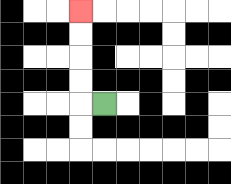{'start': '[4, 4]', 'end': '[3, 0]', 'path_directions': 'L,U,U,U,U', 'path_coordinates': '[[4, 4], [3, 4], [3, 3], [3, 2], [3, 1], [3, 0]]'}